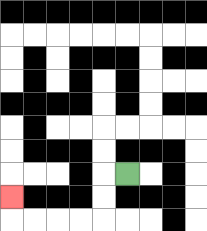{'start': '[5, 7]', 'end': '[0, 8]', 'path_directions': 'L,D,D,L,L,L,L,U', 'path_coordinates': '[[5, 7], [4, 7], [4, 8], [4, 9], [3, 9], [2, 9], [1, 9], [0, 9], [0, 8]]'}